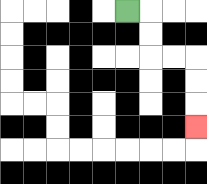{'start': '[5, 0]', 'end': '[8, 5]', 'path_directions': 'R,D,D,R,R,D,D,D', 'path_coordinates': '[[5, 0], [6, 0], [6, 1], [6, 2], [7, 2], [8, 2], [8, 3], [8, 4], [8, 5]]'}